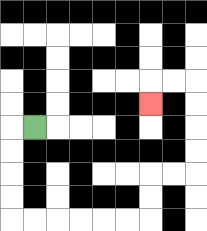{'start': '[1, 5]', 'end': '[6, 4]', 'path_directions': 'L,D,D,D,D,R,R,R,R,R,R,U,U,R,R,U,U,U,U,L,L,D', 'path_coordinates': '[[1, 5], [0, 5], [0, 6], [0, 7], [0, 8], [0, 9], [1, 9], [2, 9], [3, 9], [4, 9], [5, 9], [6, 9], [6, 8], [6, 7], [7, 7], [8, 7], [8, 6], [8, 5], [8, 4], [8, 3], [7, 3], [6, 3], [6, 4]]'}